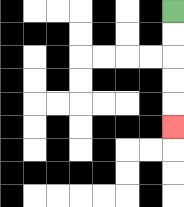{'start': '[7, 0]', 'end': '[7, 5]', 'path_directions': 'D,D,D,D,D', 'path_coordinates': '[[7, 0], [7, 1], [7, 2], [7, 3], [7, 4], [7, 5]]'}